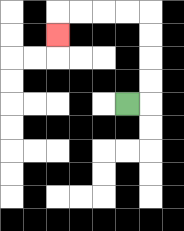{'start': '[5, 4]', 'end': '[2, 1]', 'path_directions': 'R,U,U,U,U,L,L,L,L,D', 'path_coordinates': '[[5, 4], [6, 4], [6, 3], [6, 2], [6, 1], [6, 0], [5, 0], [4, 0], [3, 0], [2, 0], [2, 1]]'}